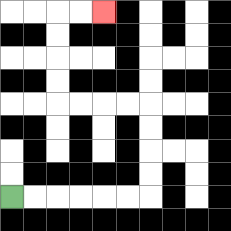{'start': '[0, 8]', 'end': '[4, 0]', 'path_directions': 'R,R,R,R,R,R,U,U,U,U,L,L,L,L,U,U,U,U,R,R', 'path_coordinates': '[[0, 8], [1, 8], [2, 8], [3, 8], [4, 8], [5, 8], [6, 8], [6, 7], [6, 6], [6, 5], [6, 4], [5, 4], [4, 4], [3, 4], [2, 4], [2, 3], [2, 2], [2, 1], [2, 0], [3, 0], [4, 0]]'}